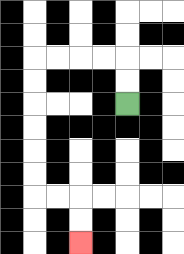{'start': '[5, 4]', 'end': '[3, 10]', 'path_directions': 'U,U,L,L,L,L,D,D,D,D,D,D,R,R,D,D', 'path_coordinates': '[[5, 4], [5, 3], [5, 2], [4, 2], [3, 2], [2, 2], [1, 2], [1, 3], [1, 4], [1, 5], [1, 6], [1, 7], [1, 8], [2, 8], [3, 8], [3, 9], [3, 10]]'}